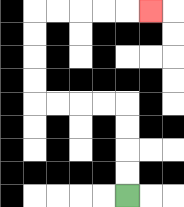{'start': '[5, 8]', 'end': '[6, 0]', 'path_directions': 'U,U,U,U,L,L,L,L,U,U,U,U,R,R,R,R,R', 'path_coordinates': '[[5, 8], [5, 7], [5, 6], [5, 5], [5, 4], [4, 4], [3, 4], [2, 4], [1, 4], [1, 3], [1, 2], [1, 1], [1, 0], [2, 0], [3, 0], [4, 0], [5, 0], [6, 0]]'}